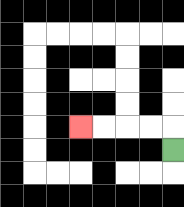{'start': '[7, 6]', 'end': '[3, 5]', 'path_directions': 'U,L,L,L,L', 'path_coordinates': '[[7, 6], [7, 5], [6, 5], [5, 5], [4, 5], [3, 5]]'}